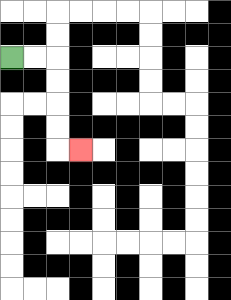{'start': '[0, 2]', 'end': '[3, 6]', 'path_directions': 'R,R,D,D,D,D,R', 'path_coordinates': '[[0, 2], [1, 2], [2, 2], [2, 3], [2, 4], [2, 5], [2, 6], [3, 6]]'}